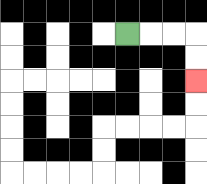{'start': '[5, 1]', 'end': '[8, 3]', 'path_directions': 'R,R,R,D,D', 'path_coordinates': '[[5, 1], [6, 1], [7, 1], [8, 1], [8, 2], [8, 3]]'}